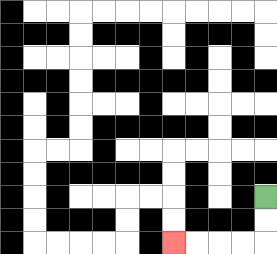{'start': '[11, 8]', 'end': '[7, 10]', 'path_directions': 'D,D,L,L,L,L', 'path_coordinates': '[[11, 8], [11, 9], [11, 10], [10, 10], [9, 10], [8, 10], [7, 10]]'}